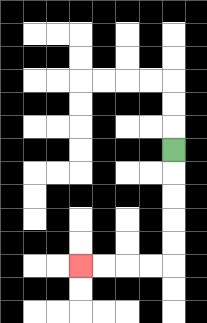{'start': '[7, 6]', 'end': '[3, 11]', 'path_directions': 'D,D,D,D,D,L,L,L,L', 'path_coordinates': '[[7, 6], [7, 7], [7, 8], [7, 9], [7, 10], [7, 11], [6, 11], [5, 11], [4, 11], [3, 11]]'}